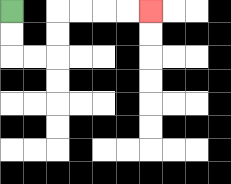{'start': '[0, 0]', 'end': '[6, 0]', 'path_directions': 'D,D,R,R,U,U,R,R,R,R', 'path_coordinates': '[[0, 0], [0, 1], [0, 2], [1, 2], [2, 2], [2, 1], [2, 0], [3, 0], [4, 0], [5, 0], [6, 0]]'}